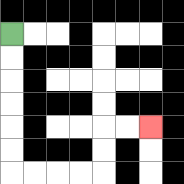{'start': '[0, 1]', 'end': '[6, 5]', 'path_directions': 'D,D,D,D,D,D,R,R,R,R,U,U,R,R', 'path_coordinates': '[[0, 1], [0, 2], [0, 3], [0, 4], [0, 5], [0, 6], [0, 7], [1, 7], [2, 7], [3, 7], [4, 7], [4, 6], [4, 5], [5, 5], [6, 5]]'}